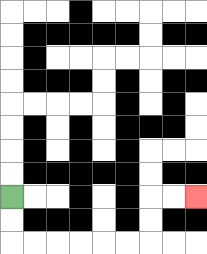{'start': '[0, 8]', 'end': '[8, 8]', 'path_directions': 'D,D,R,R,R,R,R,R,U,U,R,R', 'path_coordinates': '[[0, 8], [0, 9], [0, 10], [1, 10], [2, 10], [3, 10], [4, 10], [5, 10], [6, 10], [6, 9], [6, 8], [7, 8], [8, 8]]'}